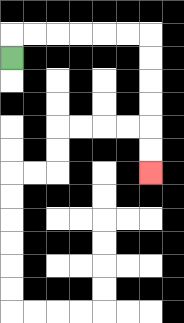{'start': '[0, 2]', 'end': '[6, 7]', 'path_directions': 'U,R,R,R,R,R,R,D,D,D,D,D,D', 'path_coordinates': '[[0, 2], [0, 1], [1, 1], [2, 1], [3, 1], [4, 1], [5, 1], [6, 1], [6, 2], [6, 3], [6, 4], [6, 5], [6, 6], [6, 7]]'}